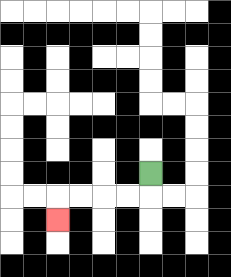{'start': '[6, 7]', 'end': '[2, 9]', 'path_directions': 'D,L,L,L,L,D', 'path_coordinates': '[[6, 7], [6, 8], [5, 8], [4, 8], [3, 8], [2, 8], [2, 9]]'}